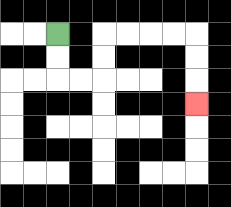{'start': '[2, 1]', 'end': '[8, 4]', 'path_directions': 'D,D,R,R,U,U,R,R,R,R,D,D,D', 'path_coordinates': '[[2, 1], [2, 2], [2, 3], [3, 3], [4, 3], [4, 2], [4, 1], [5, 1], [6, 1], [7, 1], [8, 1], [8, 2], [8, 3], [8, 4]]'}